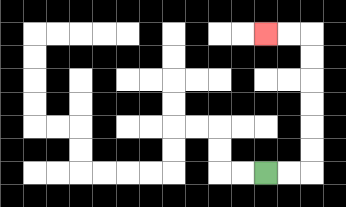{'start': '[11, 7]', 'end': '[11, 1]', 'path_directions': 'R,R,U,U,U,U,U,U,L,L', 'path_coordinates': '[[11, 7], [12, 7], [13, 7], [13, 6], [13, 5], [13, 4], [13, 3], [13, 2], [13, 1], [12, 1], [11, 1]]'}